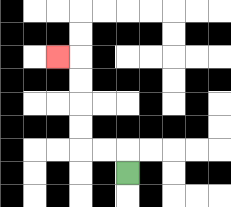{'start': '[5, 7]', 'end': '[2, 2]', 'path_directions': 'U,L,L,U,U,U,U,L', 'path_coordinates': '[[5, 7], [5, 6], [4, 6], [3, 6], [3, 5], [3, 4], [3, 3], [3, 2], [2, 2]]'}